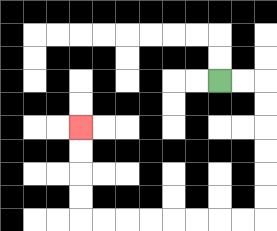{'start': '[9, 3]', 'end': '[3, 5]', 'path_directions': 'R,R,D,D,D,D,D,D,L,L,L,L,L,L,L,L,U,U,U,U', 'path_coordinates': '[[9, 3], [10, 3], [11, 3], [11, 4], [11, 5], [11, 6], [11, 7], [11, 8], [11, 9], [10, 9], [9, 9], [8, 9], [7, 9], [6, 9], [5, 9], [4, 9], [3, 9], [3, 8], [3, 7], [3, 6], [3, 5]]'}